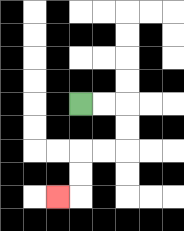{'start': '[3, 4]', 'end': '[2, 8]', 'path_directions': 'R,R,D,D,L,L,D,D,L', 'path_coordinates': '[[3, 4], [4, 4], [5, 4], [5, 5], [5, 6], [4, 6], [3, 6], [3, 7], [3, 8], [2, 8]]'}